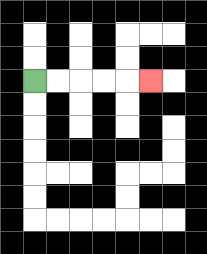{'start': '[1, 3]', 'end': '[6, 3]', 'path_directions': 'R,R,R,R,R', 'path_coordinates': '[[1, 3], [2, 3], [3, 3], [4, 3], [5, 3], [6, 3]]'}